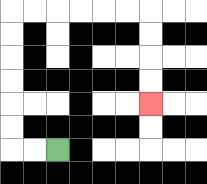{'start': '[2, 6]', 'end': '[6, 4]', 'path_directions': 'L,L,U,U,U,U,U,U,R,R,R,R,R,R,D,D,D,D', 'path_coordinates': '[[2, 6], [1, 6], [0, 6], [0, 5], [0, 4], [0, 3], [0, 2], [0, 1], [0, 0], [1, 0], [2, 0], [3, 0], [4, 0], [5, 0], [6, 0], [6, 1], [6, 2], [6, 3], [6, 4]]'}